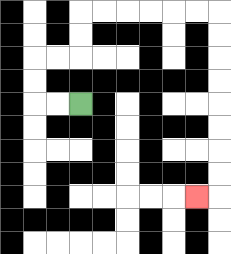{'start': '[3, 4]', 'end': '[8, 8]', 'path_directions': 'L,L,U,U,R,R,U,U,R,R,R,R,R,R,D,D,D,D,D,D,D,D,L', 'path_coordinates': '[[3, 4], [2, 4], [1, 4], [1, 3], [1, 2], [2, 2], [3, 2], [3, 1], [3, 0], [4, 0], [5, 0], [6, 0], [7, 0], [8, 0], [9, 0], [9, 1], [9, 2], [9, 3], [9, 4], [9, 5], [9, 6], [9, 7], [9, 8], [8, 8]]'}